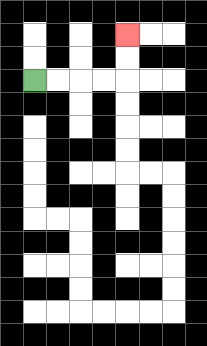{'start': '[1, 3]', 'end': '[5, 1]', 'path_directions': 'R,R,R,R,U,U', 'path_coordinates': '[[1, 3], [2, 3], [3, 3], [4, 3], [5, 3], [5, 2], [5, 1]]'}